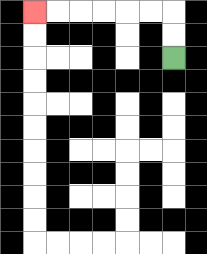{'start': '[7, 2]', 'end': '[1, 0]', 'path_directions': 'U,U,L,L,L,L,L,L', 'path_coordinates': '[[7, 2], [7, 1], [7, 0], [6, 0], [5, 0], [4, 0], [3, 0], [2, 0], [1, 0]]'}